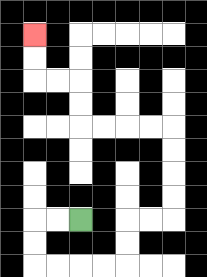{'start': '[3, 9]', 'end': '[1, 1]', 'path_directions': 'L,L,D,D,R,R,R,R,U,U,R,R,U,U,U,U,L,L,L,L,U,U,L,L,U,U', 'path_coordinates': '[[3, 9], [2, 9], [1, 9], [1, 10], [1, 11], [2, 11], [3, 11], [4, 11], [5, 11], [5, 10], [5, 9], [6, 9], [7, 9], [7, 8], [7, 7], [7, 6], [7, 5], [6, 5], [5, 5], [4, 5], [3, 5], [3, 4], [3, 3], [2, 3], [1, 3], [1, 2], [1, 1]]'}